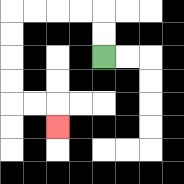{'start': '[4, 2]', 'end': '[2, 5]', 'path_directions': 'U,U,L,L,L,L,D,D,D,D,R,R,D', 'path_coordinates': '[[4, 2], [4, 1], [4, 0], [3, 0], [2, 0], [1, 0], [0, 0], [0, 1], [0, 2], [0, 3], [0, 4], [1, 4], [2, 4], [2, 5]]'}